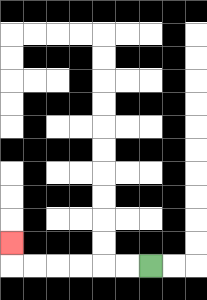{'start': '[6, 11]', 'end': '[0, 10]', 'path_directions': 'L,L,L,L,L,L,U', 'path_coordinates': '[[6, 11], [5, 11], [4, 11], [3, 11], [2, 11], [1, 11], [0, 11], [0, 10]]'}